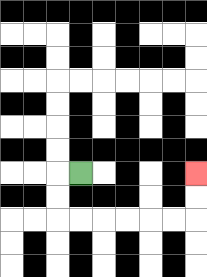{'start': '[3, 7]', 'end': '[8, 7]', 'path_directions': 'L,D,D,R,R,R,R,R,R,U,U', 'path_coordinates': '[[3, 7], [2, 7], [2, 8], [2, 9], [3, 9], [4, 9], [5, 9], [6, 9], [7, 9], [8, 9], [8, 8], [8, 7]]'}